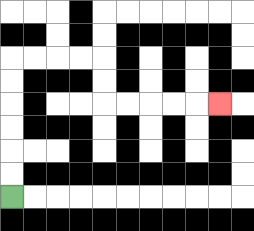{'start': '[0, 8]', 'end': '[9, 4]', 'path_directions': 'U,U,U,U,U,U,R,R,R,R,D,D,R,R,R,R,R', 'path_coordinates': '[[0, 8], [0, 7], [0, 6], [0, 5], [0, 4], [0, 3], [0, 2], [1, 2], [2, 2], [3, 2], [4, 2], [4, 3], [4, 4], [5, 4], [6, 4], [7, 4], [8, 4], [9, 4]]'}